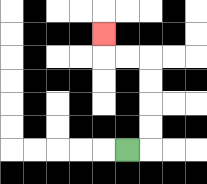{'start': '[5, 6]', 'end': '[4, 1]', 'path_directions': 'R,U,U,U,U,L,L,U', 'path_coordinates': '[[5, 6], [6, 6], [6, 5], [6, 4], [6, 3], [6, 2], [5, 2], [4, 2], [4, 1]]'}